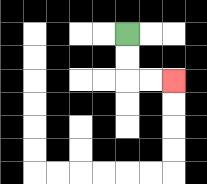{'start': '[5, 1]', 'end': '[7, 3]', 'path_directions': 'D,D,R,R', 'path_coordinates': '[[5, 1], [5, 2], [5, 3], [6, 3], [7, 3]]'}